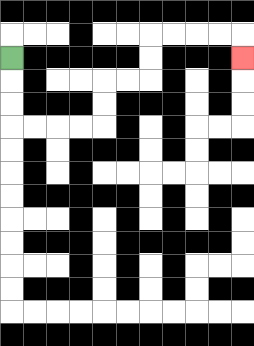{'start': '[0, 2]', 'end': '[10, 2]', 'path_directions': 'D,D,D,R,R,R,R,U,U,R,R,U,U,R,R,R,R,D', 'path_coordinates': '[[0, 2], [0, 3], [0, 4], [0, 5], [1, 5], [2, 5], [3, 5], [4, 5], [4, 4], [4, 3], [5, 3], [6, 3], [6, 2], [6, 1], [7, 1], [8, 1], [9, 1], [10, 1], [10, 2]]'}